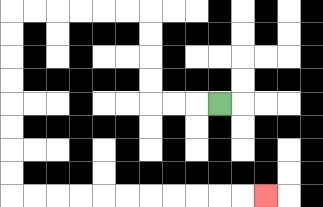{'start': '[9, 4]', 'end': '[11, 8]', 'path_directions': 'L,L,L,U,U,U,U,L,L,L,L,L,L,D,D,D,D,D,D,D,D,R,R,R,R,R,R,R,R,R,R,R', 'path_coordinates': '[[9, 4], [8, 4], [7, 4], [6, 4], [6, 3], [6, 2], [6, 1], [6, 0], [5, 0], [4, 0], [3, 0], [2, 0], [1, 0], [0, 0], [0, 1], [0, 2], [0, 3], [0, 4], [0, 5], [0, 6], [0, 7], [0, 8], [1, 8], [2, 8], [3, 8], [4, 8], [5, 8], [6, 8], [7, 8], [8, 8], [9, 8], [10, 8], [11, 8]]'}